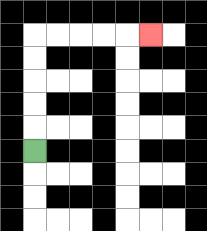{'start': '[1, 6]', 'end': '[6, 1]', 'path_directions': 'U,U,U,U,U,R,R,R,R,R', 'path_coordinates': '[[1, 6], [1, 5], [1, 4], [1, 3], [1, 2], [1, 1], [2, 1], [3, 1], [4, 1], [5, 1], [6, 1]]'}